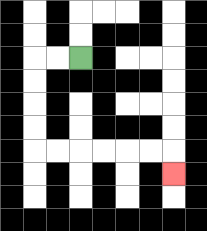{'start': '[3, 2]', 'end': '[7, 7]', 'path_directions': 'L,L,D,D,D,D,R,R,R,R,R,R,D', 'path_coordinates': '[[3, 2], [2, 2], [1, 2], [1, 3], [1, 4], [1, 5], [1, 6], [2, 6], [3, 6], [4, 6], [5, 6], [6, 6], [7, 6], [7, 7]]'}